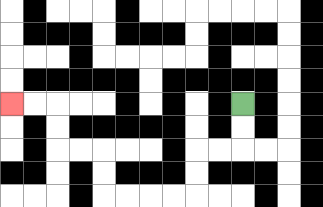{'start': '[10, 4]', 'end': '[0, 4]', 'path_directions': 'D,D,L,L,D,D,L,L,L,L,U,U,L,L,U,U,L,L', 'path_coordinates': '[[10, 4], [10, 5], [10, 6], [9, 6], [8, 6], [8, 7], [8, 8], [7, 8], [6, 8], [5, 8], [4, 8], [4, 7], [4, 6], [3, 6], [2, 6], [2, 5], [2, 4], [1, 4], [0, 4]]'}